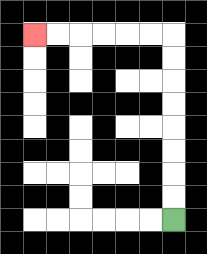{'start': '[7, 9]', 'end': '[1, 1]', 'path_directions': 'U,U,U,U,U,U,U,U,L,L,L,L,L,L', 'path_coordinates': '[[7, 9], [7, 8], [7, 7], [7, 6], [7, 5], [7, 4], [7, 3], [7, 2], [7, 1], [6, 1], [5, 1], [4, 1], [3, 1], [2, 1], [1, 1]]'}